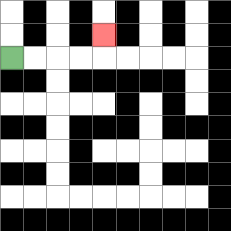{'start': '[0, 2]', 'end': '[4, 1]', 'path_directions': 'R,R,R,R,U', 'path_coordinates': '[[0, 2], [1, 2], [2, 2], [3, 2], [4, 2], [4, 1]]'}